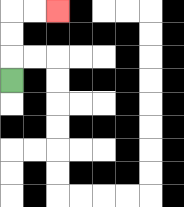{'start': '[0, 3]', 'end': '[2, 0]', 'path_directions': 'U,U,U,R,R', 'path_coordinates': '[[0, 3], [0, 2], [0, 1], [0, 0], [1, 0], [2, 0]]'}